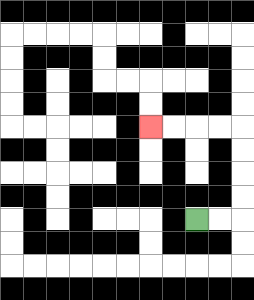{'start': '[8, 9]', 'end': '[6, 5]', 'path_directions': 'R,R,U,U,U,U,L,L,L,L', 'path_coordinates': '[[8, 9], [9, 9], [10, 9], [10, 8], [10, 7], [10, 6], [10, 5], [9, 5], [8, 5], [7, 5], [6, 5]]'}